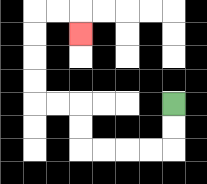{'start': '[7, 4]', 'end': '[3, 1]', 'path_directions': 'D,D,L,L,L,L,U,U,L,L,U,U,U,U,R,R,D', 'path_coordinates': '[[7, 4], [7, 5], [7, 6], [6, 6], [5, 6], [4, 6], [3, 6], [3, 5], [3, 4], [2, 4], [1, 4], [1, 3], [1, 2], [1, 1], [1, 0], [2, 0], [3, 0], [3, 1]]'}